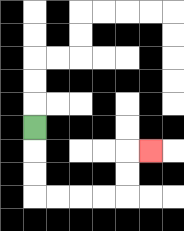{'start': '[1, 5]', 'end': '[6, 6]', 'path_directions': 'D,D,D,R,R,R,R,U,U,R', 'path_coordinates': '[[1, 5], [1, 6], [1, 7], [1, 8], [2, 8], [3, 8], [4, 8], [5, 8], [5, 7], [5, 6], [6, 6]]'}